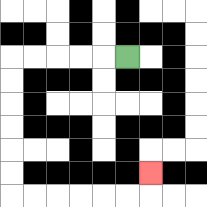{'start': '[5, 2]', 'end': '[6, 7]', 'path_directions': 'L,L,L,L,L,D,D,D,D,D,D,R,R,R,R,R,R,U', 'path_coordinates': '[[5, 2], [4, 2], [3, 2], [2, 2], [1, 2], [0, 2], [0, 3], [0, 4], [0, 5], [0, 6], [0, 7], [0, 8], [1, 8], [2, 8], [3, 8], [4, 8], [5, 8], [6, 8], [6, 7]]'}